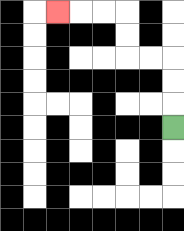{'start': '[7, 5]', 'end': '[2, 0]', 'path_directions': 'U,U,U,L,L,U,U,L,L,L', 'path_coordinates': '[[7, 5], [7, 4], [7, 3], [7, 2], [6, 2], [5, 2], [5, 1], [5, 0], [4, 0], [3, 0], [2, 0]]'}